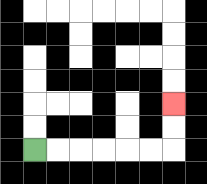{'start': '[1, 6]', 'end': '[7, 4]', 'path_directions': 'R,R,R,R,R,R,U,U', 'path_coordinates': '[[1, 6], [2, 6], [3, 6], [4, 6], [5, 6], [6, 6], [7, 6], [7, 5], [7, 4]]'}